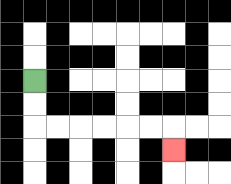{'start': '[1, 3]', 'end': '[7, 6]', 'path_directions': 'D,D,R,R,R,R,R,R,D', 'path_coordinates': '[[1, 3], [1, 4], [1, 5], [2, 5], [3, 5], [4, 5], [5, 5], [6, 5], [7, 5], [7, 6]]'}